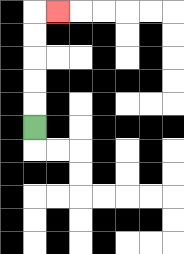{'start': '[1, 5]', 'end': '[2, 0]', 'path_directions': 'U,U,U,U,U,R', 'path_coordinates': '[[1, 5], [1, 4], [1, 3], [1, 2], [1, 1], [1, 0], [2, 0]]'}